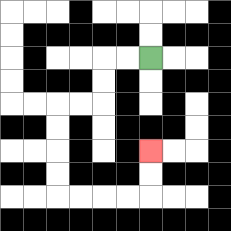{'start': '[6, 2]', 'end': '[6, 6]', 'path_directions': 'L,L,D,D,L,L,D,D,D,D,R,R,R,R,U,U', 'path_coordinates': '[[6, 2], [5, 2], [4, 2], [4, 3], [4, 4], [3, 4], [2, 4], [2, 5], [2, 6], [2, 7], [2, 8], [3, 8], [4, 8], [5, 8], [6, 8], [6, 7], [6, 6]]'}